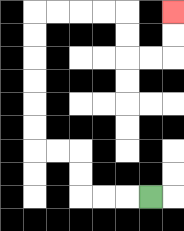{'start': '[6, 8]', 'end': '[7, 0]', 'path_directions': 'L,L,L,U,U,L,L,U,U,U,U,U,U,R,R,R,R,D,D,R,R,U,U', 'path_coordinates': '[[6, 8], [5, 8], [4, 8], [3, 8], [3, 7], [3, 6], [2, 6], [1, 6], [1, 5], [1, 4], [1, 3], [1, 2], [1, 1], [1, 0], [2, 0], [3, 0], [4, 0], [5, 0], [5, 1], [5, 2], [6, 2], [7, 2], [7, 1], [7, 0]]'}